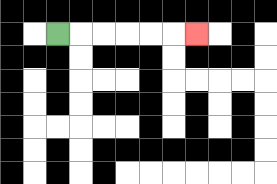{'start': '[2, 1]', 'end': '[8, 1]', 'path_directions': 'R,R,R,R,R,R', 'path_coordinates': '[[2, 1], [3, 1], [4, 1], [5, 1], [6, 1], [7, 1], [8, 1]]'}